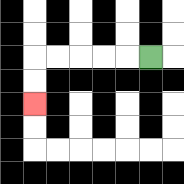{'start': '[6, 2]', 'end': '[1, 4]', 'path_directions': 'L,L,L,L,L,D,D', 'path_coordinates': '[[6, 2], [5, 2], [4, 2], [3, 2], [2, 2], [1, 2], [1, 3], [1, 4]]'}